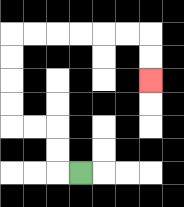{'start': '[3, 7]', 'end': '[6, 3]', 'path_directions': 'L,U,U,L,L,U,U,U,U,R,R,R,R,R,R,D,D', 'path_coordinates': '[[3, 7], [2, 7], [2, 6], [2, 5], [1, 5], [0, 5], [0, 4], [0, 3], [0, 2], [0, 1], [1, 1], [2, 1], [3, 1], [4, 1], [5, 1], [6, 1], [6, 2], [6, 3]]'}